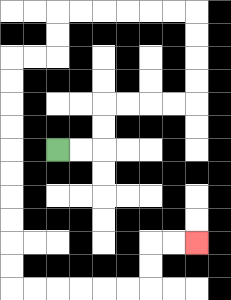{'start': '[2, 6]', 'end': '[8, 10]', 'path_directions': 'R,R,U,U,R,R,R,R,U,U,U,U,L,L,L,L,L,L,D,D,L,L,D,D,D,D,D,D,D,D,D,D,R,R,R,R,R,R,U,U,R,R', 'path_coordinates': '[[2, 6], [3, 6], [4, 6], [4, 5], [4, 4], [5, 4], [6, 4], [7, 4], [8, 4], [8, 3], [8, 2], [8, 1], [8, 0], [7, 0], [6, 0], [5, 0], [4, 0], [3, 0], [2, 0], [2, 1], [2, 2], [1, 2], [0, 2], [0, 3], [0, 4], [0, 5], [0, 6], [0, 7], [0, 8], [0, 9], [0, 10], [0, 11], [0, 12], [1, 12], [2, 12], [3, 12], [4, 12], [5, 12], [6, 12], [6, 11], [6, 10], [7, 10], [8, 10]]'}